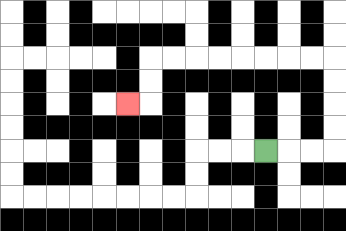{'start': '[11, 6]', 'end': '[5, 4]', 'path_directions': 'R,R,R,U,U,U,U,L,L,L,L,L,L,L,L,D,D,L', 'path_coordinates': '[[11, 6], [12, 6], [13, 6], [14, 6], [14, 5], [14, 4], [14, 3], [14, 2], [13, 2], [12, 2], [11, 2], [10, 2], [9, 2], [8, 2], [7, 2], [6, 2], [6, 3], [6, 4], [5, 4]]'}